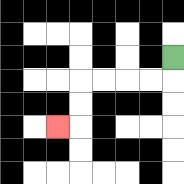{'start': '[7, 2]', 'end': '[2, 5]', 'path_directions': 'D,L,L,L,L,D,D,L', 'path_coordinates': '[[7, 2], [7, 3], [6, 3], [5, 3], [4, 3], [3, 3], [3, 4], [3, 5], [2, 5]]'}